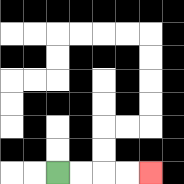{'start': '[2, 7]', 'end': '[6, 7]', 'path_directions': 'R,R,R,R', 'path_coordinates': '[[2, 7], [3, 7], [4, 7], [5, 7], [6, 7]]'}